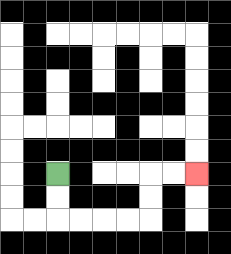{'start': '[2, 7]', 'end': '[8, 7]', 'path_directions': 'D,D,R,R,R,R,U,U,R,R', 'path_coordinates': '[[2, 7], [2, 8], [2, 9], [3, 9], [4, 9], [5, 9], [6, 9], [6, 8], [6, 7], [7, 7], [8, 7]]'}